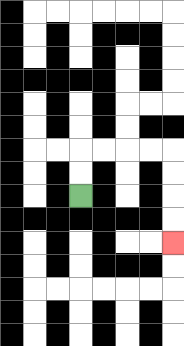{'start': '[3, 8]', 'end': '[7, 10]', 'path_directions': 'U,U,R,R,R,R,D,D,D,D', 'path_coordinates': '[[3, 8], [3, 7], [3, 6], [4, 6], [5, 6], [6, 6], [7, 6], [7, 7], [7, 8], [7, 9], [7, 10]]'}